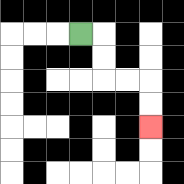{'start': '[3, 1]', 'end': '[6, 5]', 'path_directions': 'R,D,D,R,R,D,D', 'path_coordinates': '[[3, 1], [4, 1], [4, 2], [4, 3], [5, 3], [6, 3], [6, 4], [6, 5]]'}